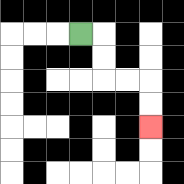{'start': '[3, 1]', 'end': '[6, 5]', 'path_directions': 'R,D,D,R,R,D,D', 'path_coordinates': '[[3, 1], [4, 1], [4, 2], [4, 3], [5, 3], [6, 3], [6, 4], [6, 5]]'}